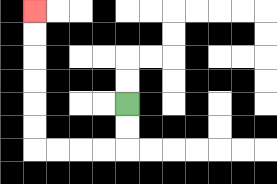{'start': '[5, 4]', 'end': '[1, 0]', 'path_directions': 'D,D,L,L,L,L,U,U,U,U,U,U', 'path_coordinates': '[[5, 4], [5, 5], [5, 6], [4, 6], [3, 6], [2, 6], [1, 6], [1, 5], [1, 4], [1, 3], [1, 2], [1, 1], [1, 0]]'}